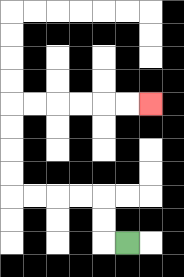{'start': '[5, 10]', 'end': '[6, 4]', 'path_directions': 'L,U,U,L,L,L,L,U,U,U,U,R,R,R,R,R,R', 'path_coordinates': '[[5, 10], [4, 10], [4, 9], [4, 8], [3, 8], [2, 8], [1, 8], [0, 8], [0, 7], [0, 6], [0, 5], [0, 4], [1, 4], [2, 4], [3, 4], [4, 4], [5, 4], [6, 4]]'}